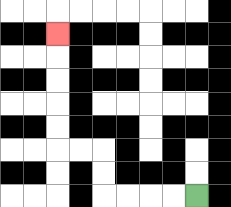{'start': '[8, 8]', 'end': '[2, 1]', 'path_directions': 'L,L,L,L,U,U,L,L,U,U,U,U,U', 'path_coordinates': '[[8, 8], [7, 8], [6, 8], [5, 8], [4, 8], [4, 7], [4, 6], [3, 6], [2, 6], [2, 5], [2, 4], [2, 3], [2, 2], [2, 1]]'}